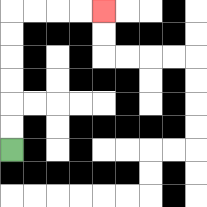{'start': '[0, 6]', 'end': '[4, 0]', 'path_directions': 'U,U,U,U,U,U,R,R,R,R', 'path_coordinates': '[[0, 6], [0, 5], [0, 4], [0, 3], [0, 2], [0, 1], [0, 0], [1, 0], [2, 0], [3, 0], [4, 0]]'}